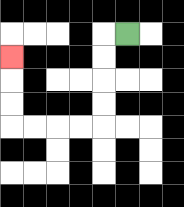{'start': '[5, 1]', 'end': '[0, 2]', 'path_directions': 'L,D,D,D,D,L,L,L,L,U,U,U', 'path_coordinates': '[[5, 1], [4, 1], [4, 2], [4, 3], [4, 4], [4, 5], [3, 5], [2, 5], [1, 5], [0, 5], [0, 4], [0, 3], [0, 2]]'}